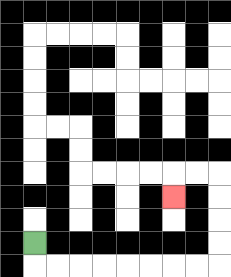{'start': '[1, 10]', 'end': '[7, 8]', 'path_directions': 'D,R,R,R,R,R,R,R,R,U,U,U,U,L,L,D', 'path_coordinates': '[[1, 10], [1, 11], [2, 11], [3, 11], [4, 11], [5, 11], [6, 11], [7, 11], [8, 11], [9, 11], [9, 10], [9, 9], [9, 8], [9, 7], [8, 7], [7, 7], [7, 8]]'}